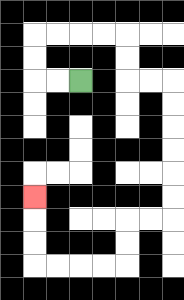{'start': '[3, 3]', 'end': '[1, 8]', 'path_directions': 'L,L,U,U,R,R,R,R,D,D,R,R,D,D,D,D,D,D,L,L,D,D,L,L,L,L,U,U,U', 'path_coordinates': '[[3, 3], [2, 3], [1, 3], [1, 2], [1, 1], [2, 1], [3, 1], [4, 1], [5, 1], [5, 2], [5, 3], [6, 3], [7, 3], [7, 4], [7, 5], [7, 6], [7, 7], [7, 8], [7, 9], [6, 9], [5, 9], [5, 10], [5, 11], [4, 11], [3, 11], [2, 11], [1, 11], [1, 10], [1, 9], [1, 8]]'}